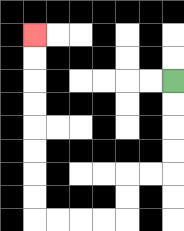{'start': '[7, 3]', 'end': '[1, 1]', 'path_directions': 'D,D,D,D,L,L,D,D,L,L,L,L,U,U,U,U,U,U,U,U', 'path_coordinates': '[[7, 3], [7, 4], [7, 5], [7, 6], [7, 7], [6, 7], [5, 7], [5, 8], [5, 9], [4, 9], [3, 9], [2, 9], [1, 9], [1, 8], [1, 7], [1, 6], [1, 5], [1, 4], [1, 3], [1, 2], [1, 1]]'}